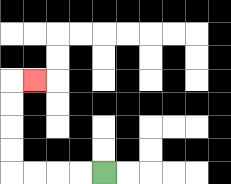{'start': '[4, 7]', 'end': '[1, 3]', 'path_directions': 'L,L,L,L,U,U,U,U,R', 'path_coordinates': '[[4, 7], [3, 7], [2, 7], [1, 7], [0, 7], [0, 6], [0, 5], [0, 4], [0, 3], [1, 3]]'}